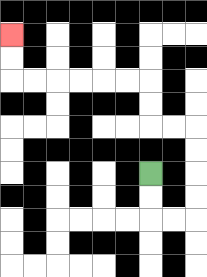{'start': '[6, 7]', 'end': '[0, 1]', 'path_directions': 'D,D,R,R,U,U,U,U,L,L,U,U,L,L,L,L,L,L,U,U', 'path_coordinates': '[[6, 7], [6, 8], [6, 9], [7, 9], [8, 9], [8, 8], [8, 7], [8, 6], [8, 5], [7, 5], [6, 5], [6, 4], [6, 3], [5, 3], [4, 3], [3, 3], [2, 3], [1, 3], [0, 3], [0, 2], [0, 1]]'}